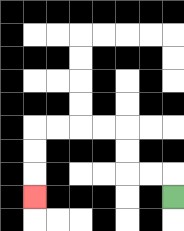{'start': '[7, 8]', 'end': '[1, 8]', 'path_directions': 'U,L,L,U,U,L,L,L,L,D,D,D', 'path_coordinates': '[[7, 8], [7, 7], [6, 7], [5, 7], [5, 6], [5, 5], [4, 5], [3, 5], [2, 5], [1, 5], [1, 6], [1, 7], [1, 8]]'}